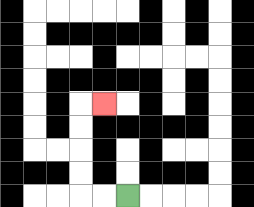{'start': '[5, 8]', 'end': '[4, 4]', 'path_directions': 'L,L,U,U,U,U,R', 'path_coordinates': '[[5, 8], [4, 8], [3, 8], [3, 7], [3, 6], [3, 5], [3, 4], [4, 4]]'}